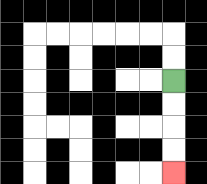{'start': '[7, 3]', 'end': '[7, 7]', 'path_directions': 'D,D,D,D', 'path_coordinates': '[[7, 3], [7, 4], [7, 5], [7, 6], [7, 7]]'}